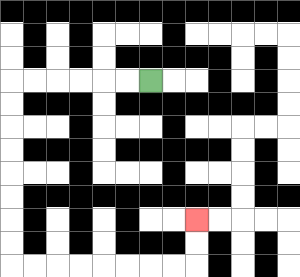{'start': '[6, 3]', 'end': '[8, 9]', 'path_directions': 'L,L,L,L,L,L,D,D,D,D,D,D,D,D,R,R,R,R,R,R,R,R,U,U', 'path_coordinates': '[[6, 3], [5, 3], [4, 3], [3, 3], [2, 3], [1, 3], [0, 3], [0, 4], [0, 5], [0, 6], [0, 7], [0, 8], [0, 9], [0, 10], [0, 11], [1, 11], [2, 11], [3, 11], [4, 11], [5, 11], [6, 11], [7, 11], [8, 11], [8, 10], [8, 9]]'}